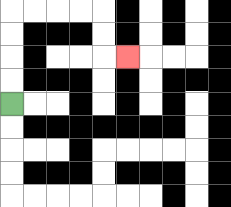{'start': '[0, 4]', 'end': '[5, 2]', 'path_directions': 'U,U,U,U,R,R,R,R,D,D,R', 'path_coordinates': '[[0, 4], [0, 3], [0, 2], [0, 1], [0, 0], [1, 0], [2, 0], [3, 0], [4, 0], [4, 1], [4, 2], [5, 2]]'}